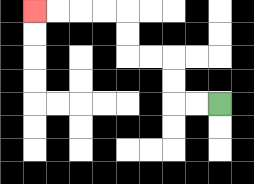{'start': '[9, 4]', 'end': '[1, 0]', 'path_directions': 'L,L,U,U,L,L,U,U,L,L,L,L', 'path_coordinates': '[[9, 4], [8, 4], [7, 4], [7, 3], [7, 2], [6, 2], [5, 2], [5, 1], [5, 0], [4, 0], [3, 0], [2, 0], [1, 0]]'}